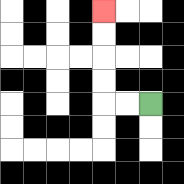{'start': '[6, 4]', 'end': '[4, 0]', 'path_directions': 'L,L,U,U,U,U', 'path_coordinates': '[[6, 4], [5, 4], [4, 4], [4, 3], [4, 2], [4, 1], [4, 0]]'}